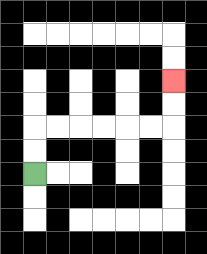{'start': '[1, 7]', 'end': '[7, 3]', 'path_directions': 'U,U,R,R,R,R,R,R,U,U', 'path_coordinates': '[[1, 7], [1, 6], [1, 5], [2, 5], [3, 5], [4, 5], [5, 5], [6, 5], [7, 5], [7, 4], [7, 3]]'}